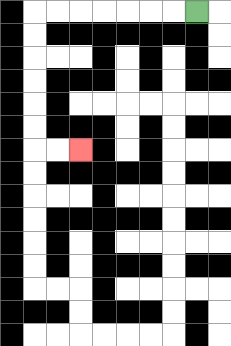{'start': '[8, 0]', 'end': '[3, 6]', 'path_directions': 'L,L,L,L,L,L,L,D,D,D,D,D,D,R,R', 'path_coordinates': '[[8, 0], [7, 0], [6, 0], [5, 0], [4, 0], [3, 0], [2, 0], [1, 0], [1, 1], [1, 2], [1, 3], [1, 4], [1, 5], [1, 6], [2, 6], [3, 6]]'}